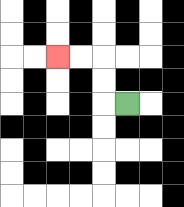{'start': '[5, 4]', 'end': '[2, 2]', 'path_directions': 'L,U,U,L,L', 'path_coordinates': '[[5, 4], [4, 4], [4, 3], [4, 2], [3, 2], [2, 2]]'}